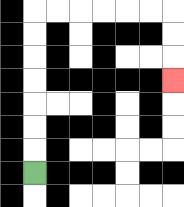{'start': '[1, 7]', 'end': '[7, 3]', 'path_directions': 'U,U,U,U,U,U,U,R,R,R,R,R,R,D,D,D', 'path_coordinates': '[[1, 7], [1, 6], [1, 5], [1, 4], [1, 3], [1, 2], [1, 1], [1, 0], [2, 0], [3, 0], [4, 0], [5, 0], [6, 0], [7, 0], [7, 1], [7, 2], [7, 3]]'}